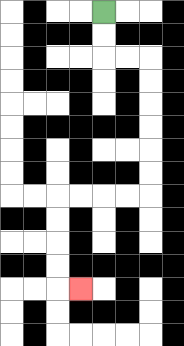{'start': '[4, 0]', 'end': '[3, 12]', 'path_directions': 'D,D,R,R,D,D,D,D,D,D,L,L,L,L,D,D,D,D,R', 'path_coordinates': '[[4, 0], [4, 1], [4, 2], [5, 2], [6, 2], [6, 3], [6, 4], [6, 5], [6, 6], [6, 7], [6, 8], [5, 8], [4, 8], [3, 8], [2, 8], [2, 9], [2, 10], [2, 11], [2, 12], [3, 12]]'}